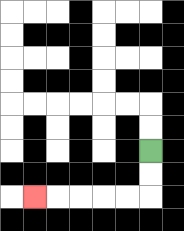{'start': '[6, 6]', 'end': '[1, 8]', 'path_directions': 'D,D,L,L,L,L,L', 'path_coordinates': '[[6, 6], [6, 7], [6, 8], [5, 8], [4, 8], [3, 8], [2, 8], [1, 8]]'}